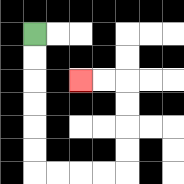{'start': '[1, 1]', 'end': '[3, 3]', 'path_directions': 'D,D,D,D,D,D,R,R,R,R,U,U,U,U,L,L', 'path_coordinates': '[[1, 1], [1, 2], [1, 3], [1, 4], [1, 5], [1, 6], [1, 7], [2, 7], [3, 7], [4, 7], [5, 7], [5, 6], [5, 5], [5, 4], [5, 3], [4, 3], [3, 3]]'}